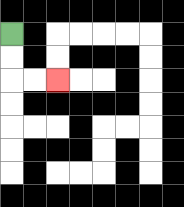{'start': '[0, 1]', 'end': '[2, 3]', 'path_directions': 'D,D,R,R', 'path_coordinates': '[[0, 1], [0, 2], [0, 3], [1, 3], [2, 3]]'}